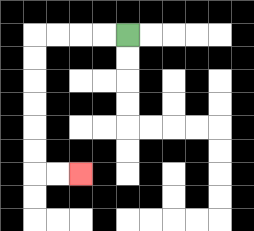{'start': '[5, 1]', 'end': '[3, 7]', 'path_directions': 'L,L,L,L,D,D,D,D,D,D,R,R', 'path_coordinates': '[[5, 1], [4, 1], [3, 1], [2, 1], [1, 1], [1, 2], [1, 3], [1, 4], [1, 5], [1, 6], [1, 7], [2, 7], [3, 7]]'}